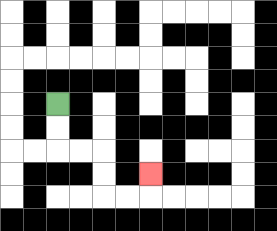{'start': '[2, 4]', 'end': '[6, 7]', 'path_directions': 'D,D,R,R,D,D,R,R,U', 'path_coordinates': '[[2, 4], [2, 5], [2, 6], [3, 6], [4, 6], [4, 7], [4, 8], [5, 8], [6, 8], [6, 7]]'}